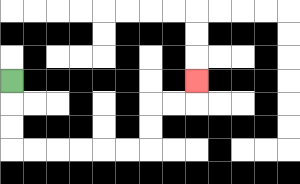{'start': '[0, 3]', 'end': '[8, 3]', 'path_directions': 'D,D,D,R,R,R,R,R,R,U,U,R,R,U', 'path_coordinates': '[[0, 3], [0, 4], [0, 5], [0, 6], [1, 6], [2, 6], [3, 6], [4, 6], [5, 6], [6, 6], [6, 5], [6, 4], [7, 4], [8, 4], [8, 3]]'}